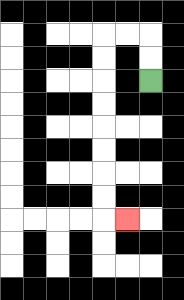{'start': '[6, 3]', 'end': '[5, 9]', 'path_directions': 'U,U,L,L,D,D,D,D,D,D,D,D,R', 'path_coordinates': '[[6, 3], [6, 2], [6, 1], [5, 1], [4, 1], [4, 2], [4, 3], [4, 4], [4, 5], [4, 6], [4, 7], [4, 8], [4, 9], [5, 9]]'}